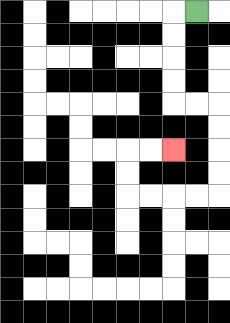{'start': '[8, 0]', 'end': '[7, 6]', 'path_directions': 'L,D,D,D,D,R,R,D,D,D,D,L,L,L,L,U,U,R,R', 'path_coordinates': '[[8, 0], [7, 0], [7, 1], [7, 2], [7, 3], [7, 4], [8, 4], [9, 4], [9, 5], [9, 6], [9, 7], [9, 8], [8, 8], [7, 8], [6, 8], [5, 8], [5, 7], [5, 6], [6, 6], [7, 6]]'}